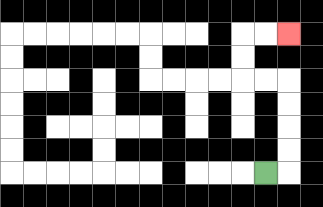{'start': '[11, 7]', 'end': '[12, 1]', 'path_directions': 'R,U,U,U,U,L,L,U,U,R,R', 'path_coordinates': '[[11, 7], [12, 7], [12, 6], [12, 5], [12, 4], [12, 3], [11, 3], [10, 3], [10, 2], [10, 1], [11, 1], [12, 1]]'}